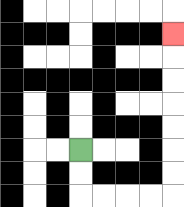{'start': '[3, 6]', 'end': '[7, 1]', 'path_directions': 'D,D,R,R,R,R,U,U,U,U,U,U,U', 'path_coordinates': '[[3, 6], [3, 7], [3, 8], [4, 8], [5, 8], [6, 8], [7, 8], [7, 7], [7, 6], [7, 5], [7, 4], [7, 3], [7, 2], [7, 1]]'}